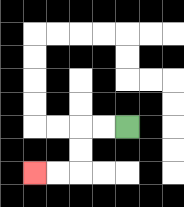{'start': '[5, 5]', 'end': '[1, 7]', 'path_directions': 'L,L,D,D,L,L', 'path_coordinates': '[[5, 5], [4, 5], [3, 5], [3, 6], [3, 7], [2, 7], [1, 7]]'}